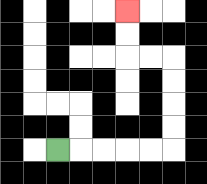{'start': '[2, 6]', 'end': '[5, 0]', 'path_directions': 'R,R,R,R,R,U,U,U,U,L,L,U,U', 'path_coordinates': '[[2, 6], [3, 6], [4, 6], [5, 6], [6, 6], [7, 6], [7, 5], [7, 4], [7, 3], [7, 2], [6, 2], [5, 2], [5, 1], [5, 0]]'}